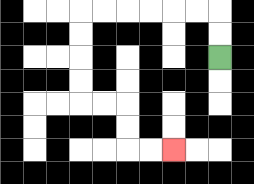{'start': '[9, 2]', 'end': '[7, 6]', 'path_directions': 'U,U,L,L,L,L,L,L,D,D,D,D,R,R,D,D,R,R', 'path_coordinates': '[[9, 2], [9, 1], [9, 0], [8, 0], [7, 0], [6, 0], [5, 0], [4, 0], [3, 0], [3, 1], [3, 2], [3, 3], [3, 4], [4, 4], [5, 4], [5, 5], [5, 6], [6, 6], [7, 6]]'}